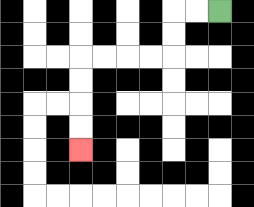{'start': '[9, 0]', 'end': '[3, 6]', 'path_directions': 'L,L,D,D,L,L,L,L,D,D,D,D', 'path_coordinates': '[[9, 0], [8, 0], [7, 0], [7, 1], [7, 2], [6, 2], [5, 2], [4, 2], [3, 2], [3, 3], [3, 4], [3, 5], [3, 6]]'}